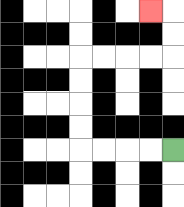{'start': '[7, 6]', 'end': '[6, 0]', 'path_directions': 'L,L,L,L,U,U,U,U,R,R,R,R,U,U,L', 'path_coordinates': '[[7, 6], [6, 6], [5, 6], [4, 6], [3, 6], [3, 5], [3, 4], [3, 3], [3, 2], [4, 2], [5, 2], [6, 2], [7, 2], [7, 1], [7, 0], [6, 0]]'}